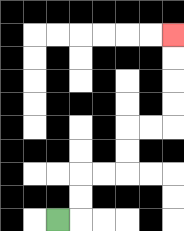{'start': '[2, 9]', 'end': '[7, 1]', 'path_directions': 'R,U,U,R,R,U,U,R,R,U,U,U,U', 'path_coordinates': '[[2, 9], [3, 9], [3, 8], [3, 7], [4, 7], [5, 7], [5, 6], [5, 5], [6, 5], [7, 5], [7, 4], [7, 3], [7, 2], [7, 1]]'}